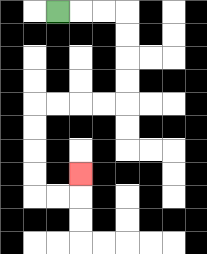{'start': '[2, 0]', 'end': '[3, 7]', 'path_directions': 'R,R,R,D,D,D,D,L,L,L,L,D,D,D,D,R,R,U', 'path_coordinates': '[[2, 0], [3, 0], [4, 0], [5, 0], [5, 1], [5, 2], [5, 3], [5, 4], [4, 4], [3, 4], [2, 4], [1, 4], [1, 5], [1, 6], [1, 7], [1, 8], [2, 8], [3, 8], [3, 7]]'}